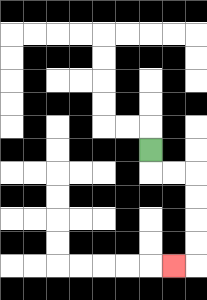{'start': '[6, 6]', 'end': '[7, 11]', 'path_directions': 'D,R,R,D,D,D,D,L', 'path_coordinates': '[[6, 6], [6, 7], [7, 7], [8, 7], [8, 8], [8, 9], [8, 10], [8, 11], [7, 11]]'}